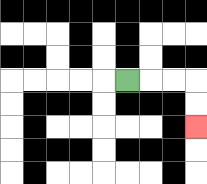{'start': '[5, 3]', 'end': '[8, 5]', 'path_directions': 'R,R,R,D,D', 'path_coordinates': '[[5, 3], [6, 3], [7, 3], [8, 3], [8, 4], [8, 5]]'}